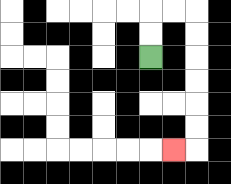{'start': '[6, 2]', 'end': '[7, 6]', 'path_directions': 'U,U,R,R,D,D,D,D,D,D,L', 'path_coordinates': '[[6, 2], [6, 1], [6, 0], [7, 0], [8, 0], [8, 1], [8, 2], [8, 3], [8, 4], [8, 5], [8, 6], [7, 6]]'}